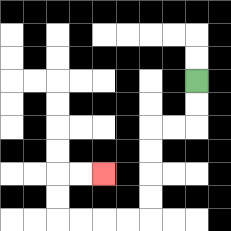{'start': '[8, 3]', 'end': '[4, 7]', 'path_directions': 'D,D,L,L,D,D,D,D,L,L,L,L,U,U,R,R', 'path_coordinates': '[[8, 3], [8, 4], [8, 5], [7, 5], [6, 5], [6, 6], [6, 7], [6, 8], [6, 9], [5, 9], [4, 9], [3, 9], [2, 9], [2, 8], [2, 7], [3, 7], [4, 7]]'}